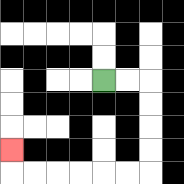{'start': '[4, 3]', 'end': '[0, 6]', 'path_directions': 'R,R,D,D,D,D,L,L,L,L,L,L,U', 'path_coordinates': '[[4, 3], [5, 3], [6, 3], [6, 4], [6, 5], [6, 6], [6, 7], [5, 7], [4, 7], [3, 7], [2, 7], [1, 7], [0, 7], [0, 6]]'}